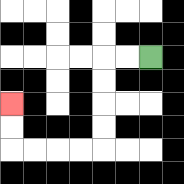{'start': '[6, 2]', 'end': '[0, 4]', 'path_directions': 'L,L,D,D,D,D,L,L,L,L,U,U', 'path_coordinates': '[[6, 2], [5, 2], [4, 2], [4, 3], [4, 4], [4, 5], [4, 6], [3, 6], [2, 6], [1, 6], [0, 6], [0, 5], [0, 4]]'}